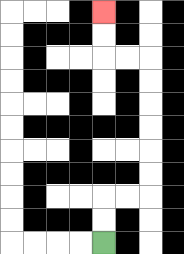{'start': '[4, 10]', 'end': '[4, 0]', 'path_directions': 'U,U,R,R,U,U,U,U,U,U,L,L,U,U', 'path_coordinates': '[[4, 10], [4, 9], [4, 8], [5, 8], [6, 8], [6, 7], [6, 6], [6, 5], [6, 4], [6, 3], [6, 2], [5, 2], [4, 2], [4, 1], [4, 0]]'}